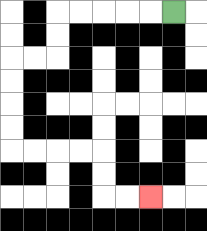{'start': '[7, 0]', 'end': '[6, 8]', 'path_directions': 'L,L,L,L,L,D,D,L,L,D,D,D,D,R,R,R,R,D,D,R,R', 'path_coordinates': '[[7, 0], [6, 0], [5, 0], [4, 0], [3, 0], [2, 0], [2, 1], [2, 2], [1, 2], [0, 2], [0, 3], [0, 4], [0, 5], [0, 6], [1, 6], [2, 6], [3, 6], [4, 6], [4, 7], [4, 8], [5, 8], [6, 8]]'}